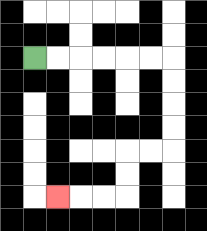{'start': '[1, 2]', 'end': '[2, 8]', 'path_directions': 'R,R,R,R,R,R,D,D,D,D,L,L,D,D,L,L,L', 'path_coordinates': '[[1, 2], [2, 2], [3, 2], [4, 2], [5, 2], [6, 2], [7, 2], [7, 3], [7, 4], [7, 5], [7, 6], [6, 6], [5, 6], [5, 7], [5, 8], [4, 8], [3, 8], [2, 8]]'}